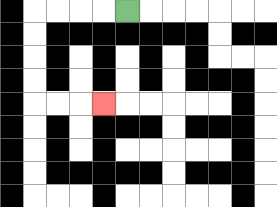{'start': '[5, 0]', 'end': '[4, 4]', 'path_directions': 'L,L,L,L,D,D,D,D,R,R,R', 'path_coordinates': '[[5, 0], [4, 0], [3, 0], [2, 0], [1, 0], [1, 1], [1, 2], [1, 3], [1, 4], [2, 4], [3, 4], [4, 4]]'}